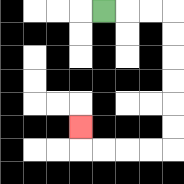{'start': '[4, 0]', 'end': '[3, 5]', 'path_directions': 'R,R,R,D,D,D,D,D,D,L,L,L,L,U', 'path_coordinates': '[[4, 0], [5, 0], [6, 0], [7, 0], [7, 1], [7, 2], [7, 3], [7, 4], [7, 5], [7, 6], [6, 6], [5, 6], [4, 6], [3, 6], [3, 5]]'}